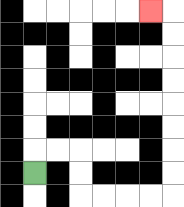{'start': '[1, 7]', 'end': '[6, 0]', 'path_directions': 'U,R,R,D,D,R,R,R,R,U,U,U,U,U,U,U,U,L', 'path_coordinates': '[[1, 7], [1, 6], [2, 6], [3, 6], [3, 7], [3, 8], [4, 8], [5, 8], [6, 8], [7, 8], [7, 7], [7, 6], [7, 5], [7, 4], [7, 3], [7, 2], [7, 1], [7, 0], [6, 0]]'}